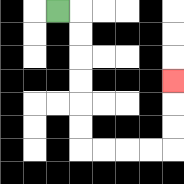{'start': '[2, 0]', 'end': '[7, 3]', 'path_directions': 'R,D,D,D,D,D,D,R,R,R,R,U,U,U', 'path_coordinates': '[[2, 0], [3, 0], [3, 1], [3, 2], [3, 3], [3, 4], [3, 5], [3, 6], [4, 6], [5, 6], [6, 6], [7, 6], [7, 5], [7, 4], [7, 3]]'}